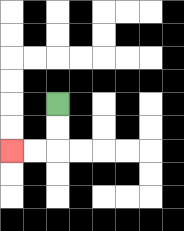{'start': '[2, 4]', 'end': '[0, 6]', 'path_directions': 'D,D,L,L', 'path_coordinates': '[[2, 4], [2, 5], [2, 6], [1, 6], [0, 6]]'}